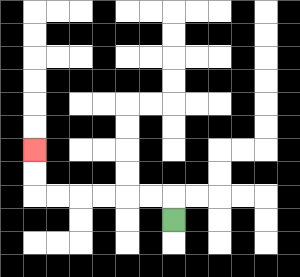{'start': '[7, 9]', 'end': '[1, 6]', 'path_directions': 'U,L,L,L,L,L,L,U,U', 'path_coordinates': '[[7, 9], [7, 8], [6, 8], [5, 8], [4, 8], [3, 8], [2, 8], [1, 8], [1, 7], [1, 6]]'}